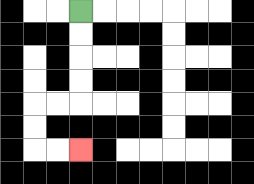{'start': '[3, 0]', 'end': '[3, 6]', 'path_directions': 'D,D,D,D,L,L,D,D,R,R', 'path_coordinates': '[[3, 0], [3, 1], [3, 2], [3, 3], [3, 4], [2, 4], [1, 4], [1, 5], [1, 6], [2, 6], [3, 6]]'}